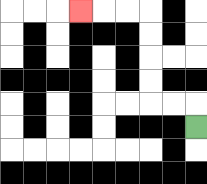{'start': '[8, 5]', 'end': '[3, 0]', 'path_directions': 'U,L,L,U,U,U,U,L,L,L', 'path_coordinates': '[[8, 5], [8, 4], [7, 4], [6, 4], [6, 3], [6, 2], [6, 1], [6, 0], [5, 0], [4, 0], [3, 0]]'}